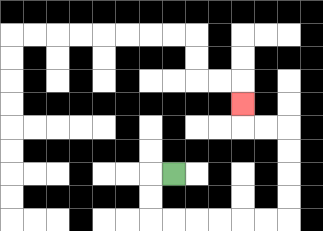{'start': '[7, 7]', 'end': '[10, 4]', 'path_directions': 'L,D,D,R,R,R,R,R,R,U,U,U,U,L,L,U', 'path_coordinates': '[[7, 7], [6, 7], [6, 8], [6, 9], [7, 9], [8, 9], [9, 9], [10, 9], [11, 9], [12, 9], [12, 8], [12, 7], [12, 6], [12, 5], [11, 5], [10, 5], [10, 4]]'}